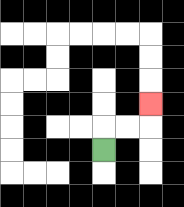{'start': '[4, 6]', 'end': '[6, 4]', 'path_directions': 'U,R,R,U', 'path_coordinates': '[[4, 6], [4, 5], [5, 5], [6, 5], [6, 4]]'}